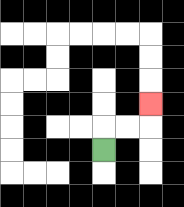{'start': '[4, 6]', 'end': '[6, 4]', 'path_directions': 'U,R,R,U', 'path_coordinates': '[[4, 6], [4, 5], [5, 5], [6, 5], [6, 4]]'}